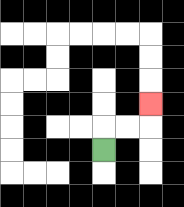{'start': '[4, 6]', 'end': '[6, 4]', 'path_directions': 'U,R,R,U', 'path_coordinates': '[[4, 6], [4, 5], [5, 5], [6, 5], [6, 4]]'}